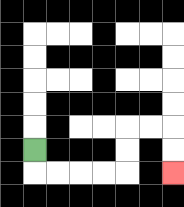{'start': '[1, 6]', 'end': '[7, 7]', 'path_directions': 'D,R,R,R,R,U,U,R,R,D,D', 'path_coordinates': '[[1, 6], [1, 7], [2, 7], [3, 7], [4, 7], [5, 7], [5, 6], [5, 5], [6, 5], [7, 5], [7, 6], [7, 7]]'}